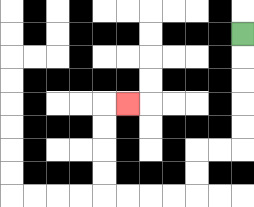{'start': '[10, 1]', 'end': '[5, 4]', 'path_directions': 'D,D,D,D,D,L,L,D,D,L,L,L,L,U,U,U,U,R', 'path_coordinates': '[[10, 1], [10, 2], [10, 3], [10, 4], [10, 5], [10, 6], [9, 6], [8, 6], [8, 7], [8, 8], [7, 8], [6, 8], [5, 8], [4, 8], [4, 7], [4, 6], [4, 5], [4, 4], [5, 4]]'}